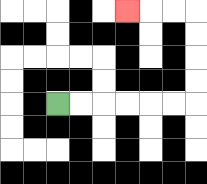{'start': '[2, 4]', 'end': '[5, 0]', 'path_directions': 'R,R,R,R,R,R,U,U,U,U,L,L,L', 'path_coordinates': '[[2, 4], [3, 4], [4, 4], [5, 4], [6, 4], [7, 4], [8, 4], [8, 3], [8, 2], [8, 1], [8, 0], [7, 0], [6, 0], [5, 0]]'}